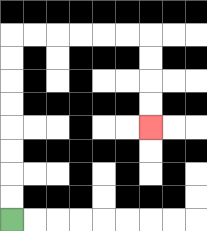{'start': '[0, 9]', 'end': '[6, 5]', 'path_directions': 'U,U,U,U,U,U,U,U,R,R,R,R,R,R,D,D,D,D', 'path_coordinates': '[[0, 9], [0, 8], [0, 7], [0, 6], [0, 5], [0, 4], [0, 3], [0, 2], [0, 1], [1, 1], [2, 1], [3, 1], [4, 1], [5, 1], [6, 1], [6, 2], [6, 3], [6, 4], [6, 5]]'}